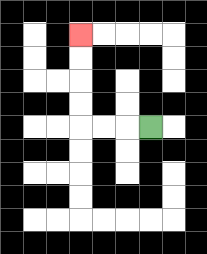{'start': '[6, 5]', 'end': '[3, 1]', 'path_directions': 'L,L,L,U,U,U,U', 'path_coordinates': '[[6, 5], [5, 5], [4, 5], [3, 5], [3, 4], [3, 3], [3, 2], [3, 1]]'}